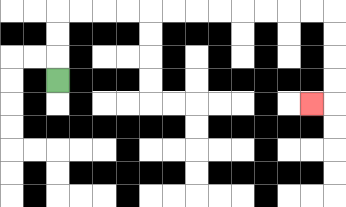{'start': '[2, 3]', 'end': '[13, 4]', 'path_directions': 'U,U,U,R,R,R,R,R,R,R,R,R,R,R,R,D,D,D,D,L', 'path_coordinates': '[[2, 3], [2, 2], [2, 1], [2, 0], [3, 0], [4, 0], [5, 0], [6, 0], [7, 0], [8, 0], [9, 0], [10, 0], [11, 0], [12, 0], [13, 0], [14, 0], [14, 1], [14, 2], [14, 3], [14, 4], [13, 4]]'}